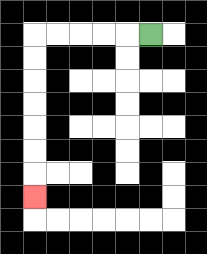{'start': '[6, 1]', 'end': '[1, 8]', 'path_directions': 'L,L,L,L,L,D,D,D,D,D,D,D', 'path_coordinates': '[[6, 1], [5, 1], [4, 1], [3, 1], [2, 1], [1, 1], [1, 2], [1, 3], [1, 4], [1, 5], [1, 6], [1, 7], [1, 8]]'}